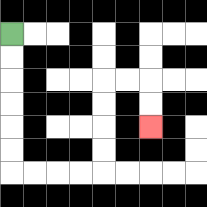{'start': '[0, 1]', 'end': '[6, 5]', 'path_directions': 'D,D,D,D,D,D,R,R,R,R,U,U,U,U,R,R,D,D', 'path_coordinates': '[[0, 1], [0, 2], [0, 3], [0, 4], [0, 5], [0, 6], [0, 7], [1, 7], [2, 7], [3, 7], [4, 7], [4, 6], [4, 5], [4, 4], [4, 3], [5, 3], [6, 3], [6, 4], [6, 5]]'}